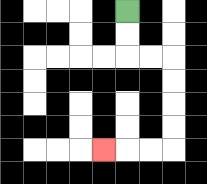{'start': '[5, 0]', 'end': '[4, 6]', 'path_directions': 'D,D,R,R,D,D,D,D,L,L,L', 'path_coordinates': '[[5, 0], [5, 1], [5, 2], [6, 2], [7, 2], [7, 3], [7, 4], [7, 5], [7, 6], [6, 6], [5, 6], [4, 6]]'}